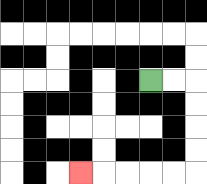{'start': '[6, 3]', 'end': '[3, 7]', 'path_directions': 'R,R,D,D,D,D,L,L,L,L,L', 'path_coordinates': '[[6, 3], [7, 3], [8, 3], [8, 4], [8, 5], [8, 6], [8, 7], [7, 7], [6, 7], [5, 7], [4, 7], [3, 7]]'}